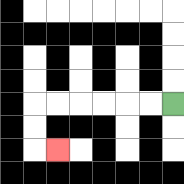{'start': '[7, 4]', 'end': '[2, 6]', 'path_directions': 'L,L,L,L,L,L,D,D,R', 'path_coordinates': '[[7, 4], [6, 4], [5, 4], [4, 4], [3, 4], [2, 4], [1, 4], [1, 5], [1, 6], [2, 6]]'}